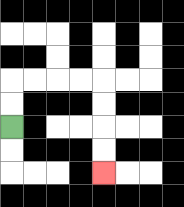{'start': '[0, 5]', 'end': '[4, 7]', 'path_directions': 'U,U,R,R,R,R,D,D,D,D', 'path_coordinates': '[[0, 5], [0, 4], [0, 3], [1, 3], [2, 3], [3, 3], [4, 3], [4, 4], [4, 5], [4, 6], [4, 7]]'}